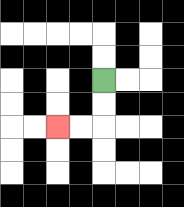{'start': '[4, 3]', 'end': '[2, 5]', 'path_directions': 'D,D,L,L', 'path_coordinates': '[[4, 3], [4, 4], [4, 5], [3, 5], [2, 5]]'}